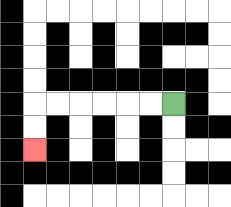{'start': '[7, 4]', 'end': '[1, 6]', 'path_directions': 'L,L,L,L,L,L,D,D', 'path_coordinates': '[[7, 4], [6, 4], [5, 4], [4, 4], [3, 4], [2, 4], [1, 4], [1, 5], [1, 6]]'}